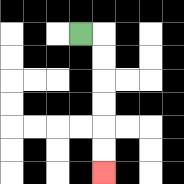{'start': '[3, 1]', 'end': '[4, 7]', 'path_directions': 'R,D,D,D,D,D,D', 'path_coordinates': '[[3, 1], [4, 1], [4, 2], [4, 3], [4, 4], [4, 5], [4, 6], [4, 7]]'}